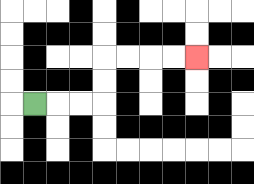{'start': '[1, 4]', 'end': '[8, 2]', 'path_directions': 'R,R,R,U,U,R,R,R,R', 'path_coordinates': '[[1, 4], [2, 4], [3, 4], [4, 4], [4, 3], [4, 2], [5, 2], [6, 2], [7, 2], [8, 2]]'}